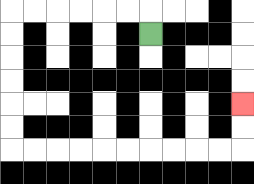{'start': '[6, 1]', 'end': '[10, 4]', 'path_directions': 'U,L,L,L,L,L,L,D,D,D,D,D,D,R,R,R,R,R,R,R,R,R,R,U,U', 'path_coordinates': '[[6, 1], [6, 0], [5, 0], [4, 0], [3, 0], [2, 0], [1, 0], [0, 0], [0, 1], [0, 2], [0, 3], [0, 4], [0, 5], [0, 6], [1, 6], [2, 6], [3, 6], [4, 6], [5, 6], [6, 6], [7, 6], [8, 6], [9, 6], [10, 6], [10, 5], [10, 4]]'}